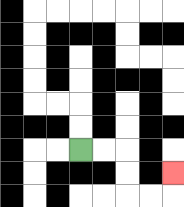{'start': '[3, 6]', 'end': '[7, 7]', 'path_directions': 'R,R,D,D,R,R,U', 'path_coordinates': '[[3, 6], [4, 6], [5, 6], [5, 7], [5, 8], [6, 8], [7, 8], [7, 7]]'}